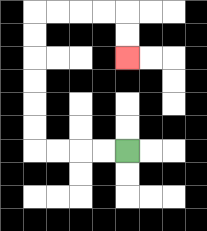{'start': '[5, 6]', 'end': '[5, 2]', 'path_directions': 'L,L,L,L,U,U,U,U,U,U,R,R,R,R,D,D', 'path_coordinates': '[[5, 6], [4, 6], [3, 6], [2, 6], [1, 6], [1, 5], [1, 4], [1, 3], [1, 2], [1, 1], [1, 0], [2, 0], [3, 0], [4, 0], [5, 0], [5, 1], [5, 2]]'}